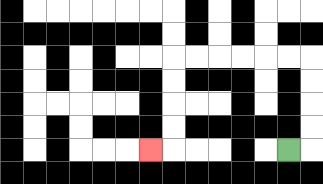{'start': '[12, 6]', 'end': '[6, 6]', 'path_directions': 'R,U,U,U,U,L,L,L,L,L,L,D,D,D,D,L', 'path_coordinates': '[[12, 6], [13, 6], [13, 5], [13, 4], [13, 3], [13, 2], [12, 2], [11, 2], [10, 2], [9, 2], [8, 2], [7, 2], [7, 3], [7, 4], [7, 5], [7, 6], [6, 6]]'}